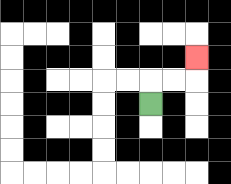{'start': '[6, 4]', 'end': '[8, 2]', 'path_directions': 'U,R,R,U', 'path_coordinates': '[[6, 4], [6, 3], [7, 3], [8, 3], [8, 2]]'}